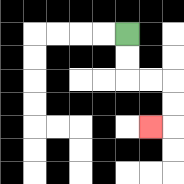{'start': '[5, 1]', 'end': '[6, 5]', 'path_directions': 'D,D,R,R,D,D,L', 'path_coordinates': '[[5, 1], [5, 2], [5, 3], [6, 3], [7, 3], [7, 4], [7, 5], [6, 5]]'}